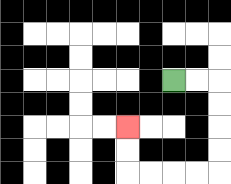{'start': '[7, 3]', 'end': '[5, 5]', 'path_directions': 'R,R,D,D,D,D,L,L,L,L,U,U', 'path_coordinates': '[[7, 3], [8, 3], [9, 3], [9, 4], [9, 5], [9, 6], [9, 7], [8, 7], [7, 7], [6, 7], [5, 7], [5, 6], [5, 5]]'}